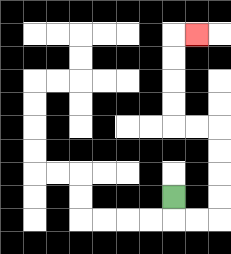{'start': '[7, 8]', 'end': '[8, 1]', 'path_directions': 'D,R,R,U,U,U,U,L,L,U,U,U,U,R', 'path_coordinates': '[[7, 8], [7, 9], [8, 9], [9, 9], [9, 8], [9, 7], [9, 6], [9, 5], [8, 5], [7, 5], [7, 4], [7, 3], [7, 2], [7, 1], [8, 1]]'}